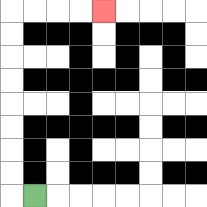{'start': '[1, 8]', 'end': '[4, 0]', 'path_directions': 'L,U,U,U,U,U,U,U,U,R,R,R,R', 'path_coordinates': '[[1, 8], [0, 8], [0, 7], [0, 6], [0, 5], [0, 4], [0, 3], [0, 2], [0, 1], [0, 0], [1, 0], [2, 0], [3, 0], [4, 0]]'}